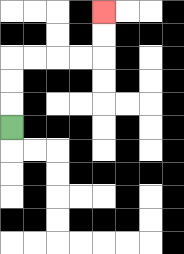{'start': '[0, 5]', 'end': '[4, 0]', 'path_directions': 'U,U,U,R,R,R,R,U,U', 'path_coordinates': '[[0, 5], [0, 4], [0, 3], [0, 2], [1, 2], [2, 2], [3, 2], [4, 2], [4, 1], [4, 0]]'}